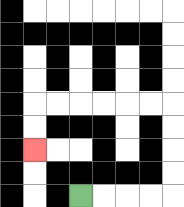{'start': '[3, 8]', 'end': '[1, 6]', 'path_directions': 'R,R,R,R,U,U,U,U,L,L,L,L,L,L,D,D', 'path_coordinates': '[[3, 8], [4, 8], [5, 8], [6, 8], [7, 8], [7, 7], [7, 6], [7, 5], [7, 4], [6, 4], [5, 4], [4, 4], [3, 4], [2, 4], [1, 4], [1, 5], [1, 6]]'}